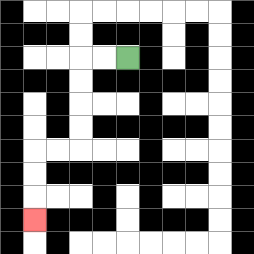{'start': '[5, 2]', 'end': '[1, 9]', 'path_directions': 'L,L,D,D,D,D,L,L,D,D,D', 'path_coordinates': '[[5, 2], [4, 2], [3, 2], [3, 3], [3, 4], [3, 5], [3, 6], [2, 6], [1, 6], [1, 7], [1, 8], [1, 9]]'}